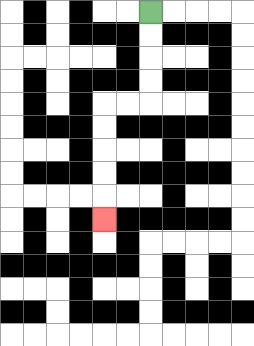{'start': '[6, 0]', 'end': '[4, 9]', 'path_directions': 'D,D,D,D,L,L,D,D,D,D,D', 'path_coordinates': '[[6, 0], [6, 1], [6, 2], [6, 3], [6, 4], [5, 4], [4, 4], [4, 5], [4, 6], [4, 7], [4, 8], [4, 9]]'}